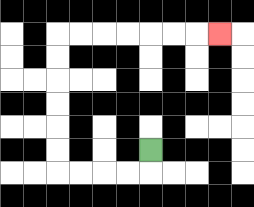{'start': '[6, 6]', 'end': '[9, 1]', 'path_directions': 'D,L,L,L,L,U,U,U,U,U,U,R,R,R,R,R,R,R', 'path_coordinates': '[[6, 6], [6, 7], [5, 7], [4, 7], [3, 7], [2, 7], [2, 6], [2, 5], [2, 4], [2, 3], [2, 2], [2, 1], [3, 1], [4, 1], [5, 1], [6, 1], [7, 1], [8, 1], [9, 1]]'}